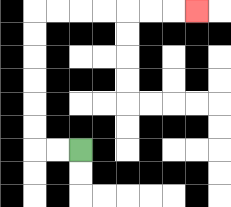{'start': '[3, 6]', 'end': '[8, 0]', 'path_directions': 'L,L,U,U,U,U,U,U,R,R,R,R,R,R,R', 'path_coordinates': '[[3, 6], [2, 6], [1, 6], [1, 5], [1, 4], [1, 3], [1, 2], [1, 1], [1, 0], [2, 0], [3, 0], [4, 0], [5, 0], [6, 0], [7, 0], [8, 0]]'}